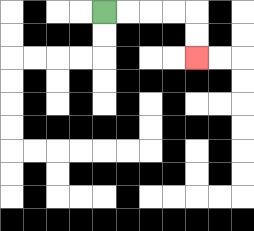{'start': '[4, 0]', 'end': '[8, 2]', 'path_directions': 'R,R,R,R,D,D', 'path_coordinates': '[[4, 0], [5, 0], [6, 0], [7, 0], [8, 0], [8, 1], [8, 2]]'}